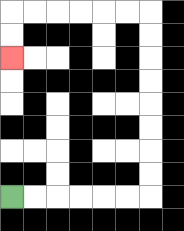{'start': '[0, 8]', 'end': '[0, 2]', 'path_directions': 'R,R,R,R,R,R,U,U,U,U,U,U,U,U,L,L,L,L,L,L,D,D', 'path_coordinates': '[[0, 8], [1, 8], [2, 8], [3, 8], [4, 8], [5, 8], [6, 8], [6, 7], [6, 6], [6, 5], [6, 4], [6, 3], [6, 2], [6, 1], [6, 0], [5, 0], [4, 0], [3, 0], [2, 0], [1, 0], [0, 0], [0, 1], [0, 2]]'}